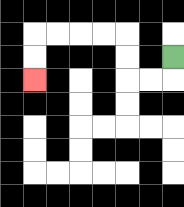{'start': '[7, 2]', 'end': '[1, 3]', 'path_directions': 'D,L,L,U,U,L,L,L,L,D,D', 'path_coordinates': '[[7, 2], [7, 3], [6, 3], [5, 3], [5, 2], [5, 1], [4, 1], [3, 1], [2, 1], [1, 1], [1, 2], [1, 3]]'}